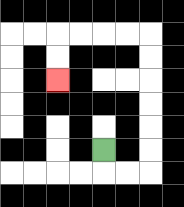{'start': '[4, 6]', 'end': '[2, 3]', 'path_directions': 'D,R,R,U,U,U,U,U,U,L,L,L,L,D,D', 'path_coordinates': '[[4, 6], [4, 7], [5, 7], [6, 7], [6, 6], [6, 5], [6, 4], [6, 3], [6, 2], [6, 1], [5, 1], [4, 1], [3, 1], [2, 1], [2, 2], [2, 3]]'}